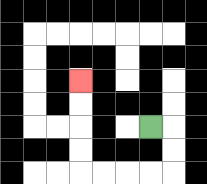{'start': '[6, 5]', 'end': '[3, 3]', 'path_directions': 'R,D,D,L,L,L,L,U,U,U,U', 'path_coordinates': '[[6, 5], [7, 5], [7, 6], [7, 7], [6, 7], [5, 7], [4, 7], [3, 7], [3, 6], [3, 5], [3, 4], [3, 3]]'}